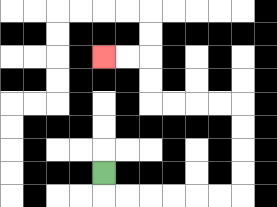{'start': '[4, 7]', 'end': '[4, 2]', 'path_directions': 'D,R,R,R,R,R,R,U,U,U,U,L,L,L,L,U,U,L,L', 'path_coordinates': '[[4, 7], [4, 8], [5, 8], [6, 8], [7, 8], [8, 8], [9, 8], [10, 8], [10, 7], [10, 6], [10, 5], [10, 4], [9, 4], [8, 4], [7, 4], [6, 4], [6, 3], [6, 2], [5, 2], [4, 2]]'}